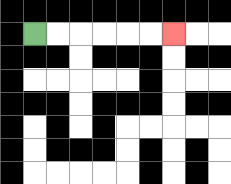{'start': '[1, 1]', 'end': '[7, 1]', 'path_directions': 'R,R,R,R,R,R', 'path_coordinates': '[[1, 1], [2, 1], [3, 1], [4, 1], [5, 1], [6, 1], [7, 1]]'}